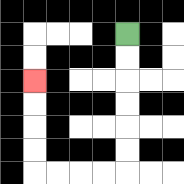{'start': '[5, 1]', 'end': '[1, 3]', 'path_directions': 'D,D,D,D,D,D,L,L,L,L,U,U,U,U', 'path_coordinates': '[[5, 1], [5, 2], [5, 3], [5, 4], [5, 5], [5, 6], [5, 7], [4, 7], [3, 7], [2, 7], [1, 7], [1, 6], [1, 5], [1, 4], [1, 3]]'}